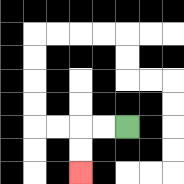{'start': '[5, 5]', 'end': '[3, 7]', 'path_directions': 'L,L,D,D', 'path_coordinates': '[[5, 5], [4, 5], [3, 5], [3, 6], [3, 7]]'}